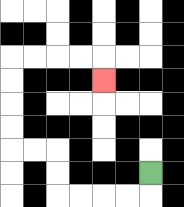{'start': '[6, 7]', 'end': '[4, 3]', 'path_directions': 'D,L,L,L,L,U,U,L,L,U,U,U,U,R,R,R,R,D', 'path_coordinates': '[[6, 7], [6, 8], [5, 8], [4, 8], [3, 8], [2, 8], [2, 7], [2, 6], [1, 6], [0, 6], [0, 5], [0, 4], [0, 3], [0, 2], [1, 2], [2, 2], [3, 2], [4, 2], [4, 3]]'}